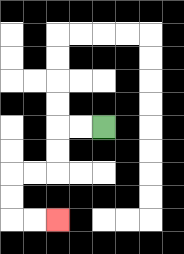{'start': '[4, 5]', 'end': '[2, 9]', 'path_directions': 'L,L,D,D,L,L,D,D,R,R', 'path_coordinates': '[[4, 5], [3, 5], [2, 5], [2, 6], [2, 7], [1, 7], [0, 7], [0, 8], [0, 9], [1, 9], [2, 9]]'}